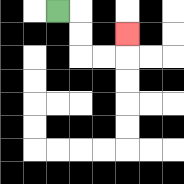{'start': '[2, 0]', 'end': '[5, 1]', 'path_directions': 'R,D,D,R,R,U', 'path_coordinates': '[[2, 0], [3, 0], [3, 1], [3, 2], [4, 2], [5, 2], [5, 1]]'}